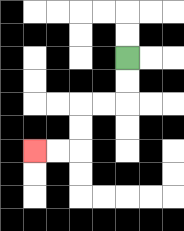{'start': '[5, 2]', 'end': '[1, 6]', 'path_directions': 'D,D,L,L,D,D,L,L', 'path_coordinates': '[[5, 2], [5, 3], [5, 4], [4, 4], [3, 4], [3, 5], [3, 6], [2, 6], [1, 6]]'}